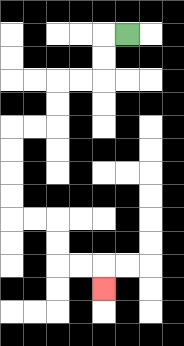{'start': '[5, 1]', 'end': '[4, 12]', 'path_directions': 'L,D,D,L,L,D,D,L,L,D,D,D,D,R,R,D,D,R,R,D', 'path_coordinates': '[[5, 1], [4, 1], [4, 2], [4, 3], [3, 3], [2, 3], [2, 4], [2, 5], [1, 5], [0, 5], [0, 6], [0, 7], [0, 8], [0, 9], [1, 9], [2, 9], [2, 10], [2, 11], [3, 11], [4, 11], [4, 12]]'}